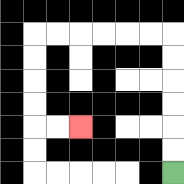{'start': '[7, 7]', 'end': '[3, 5]', 'path_directions': 'U,U,U,U,U,U,L,L,L,L,L,L,D,D,D,D,R,R', 'path_coordinates': '[[7, 7], [7, 6], [7, 5], [7, 4], [7, 3], [7, 2], [7, 1], [6, 1], [5, 1], [4, 1], [3, 1], [2, 1], [1, 1], [1, 2], [1, 3], [1, 4], [1, 5], [2, 5], [3, 5]]'}